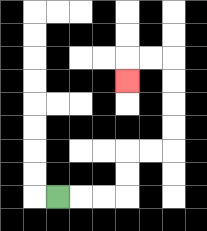{'start': '[2, 8]', 'end': '[5, 3]', 'path_directions': 'R,R,R,U,U,R,R,U,U,U,U,L,L,D', 'path_coordinates': '[[2, 8], [3, 8], [4, 8], [5, 8], [5, 7], [5, 6], [6, 6], [7, 6], [7, 5], [7, 4], [7, 3], [7, 2], [6, 2], [5, 2], [5, 3]]'}